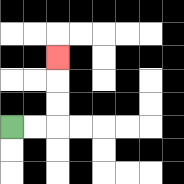{'start': '[0, 5]', 'end': '[2, 2]', 'path_directions': 'R,R,U,U,U', 'path_coordinates': '[[0, 5], [1, 5], [2, 5], [2, 4], [2, 3], [2, 2]]'}